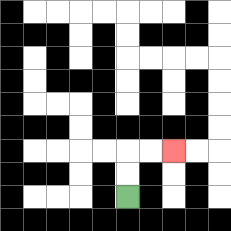{'start': '[5, 8]', 'end': '[7, 6]', 'path_directions': 'U,U,R,R', 'path_coordinates': '[[5, 8], [5, 7], [5, 6], [6, 6], [7, 6]]'}